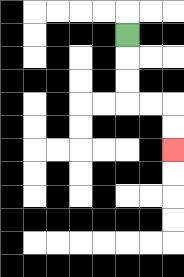{'start': '[5, 1]', 'end': '[7, 6]', 'path_directions': 'D,D,D,R,R,D,D', 'path_coordinates': '[[5, 1], [5, 2], [5, 3], [5, 4], [6, 4], [7, 4], [7, 5], [7, 6]]'}